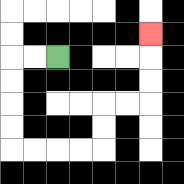{'start': '[2, 2]', 'end': '[6, 1]', 'path_directions': 'L,L,D,D,D,D,R,R,R,R,U,U,R,R,U,U,U', 'path_coordinates': '[[2, 2], [1, 2], [0, 2], [0, 3], [0, 4], [0, 5], [0, 6], [1, 6], [2, 6], [3, 6], [4, 6], [4, 5], [4, 4], [5, 4], [6, 4], [6, 3], [6, 2], [6, 1]]'}